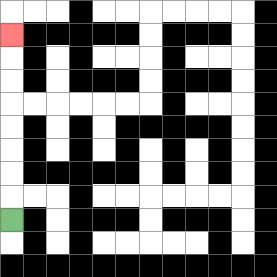{'start': '[0, 9]', 'end': '[0, 1]', 'path_directions': 'U,U,U,U,U,U,U,U', 'path_coordinates': '[[0, 9], [0, 8], [0, 7], [0, 6], [0, 5], [0, 4], [0, 3], [0, 2], [0, 1]]'}